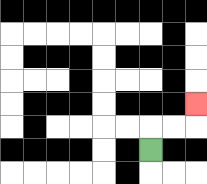{'start': '[6, 6]', 'end': '[8, 4]', 'path_directions': 'U,R,R,U', 'path_coordinates': '[[6, 6], [6, 5], [7, 5], [8, 5], [8, 4]]'}